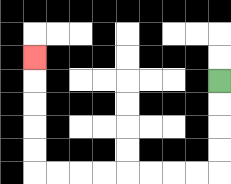{'start': '[9, 3]', 'end': '[1, 2]', 'path_directions': 'D,D,D,D,L,L,L,L,L,L,L,L,U,U,U,U,U', 'path_coordinates': '[[9, 3], [9, 4], [9, 5], [9, 6], [9, 7], [8, 7], [7, 7], [6, 7], [5, 7], [4, 7], [3, 7], [2, 7], [1, 7], [1, 6], [1, 5], [1, 4], [1, 3], [1, 2]]'}